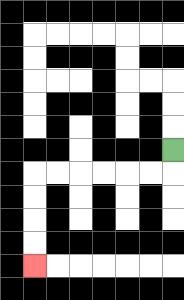{'start': '[7, 6]', 'end': '[1, 11]', 'path_directions': 'D,L,L,L,L,L,L,D,D,D,D', 'path_coordinates': '[[7, 6], [7, 7], [6, 7], [5, 7], [4, 7], [3, 7], [2, 7], [1, 7], [1, 8], [1, 9], [1, 10], [1, 11]]'}